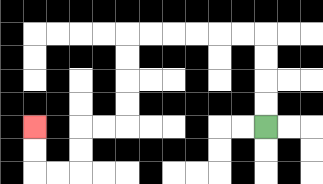{'start': '[11, 5]', 'end': '[1, 5]', 'path_directions': 'U,U,U,U,L,L,L,L,L,L,D,D,D,D,L,L,D,D,L,L,U,U', 'path_coordinates': '[[11, 5], [11, 4], [11, 3], [11, 2], [11, 1], [10, 1], [9, 1], [8, 1], [7, 1], [6, 1], [5, 1], [5, 2], [5, 3], [5, 4], [5, 5], [4, 5], [3, 5], [3, 6], [3, 7], [2, 7], [1, 7], [1, 6], [1, 5]]'}